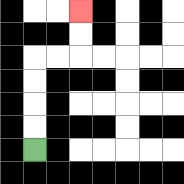{'start': '[1, 6]', 'end': '[3, 0]', 'path_directions': 'U,U,U,U,R,R,U,U', 'path_coordinates': '[[1, 6], [1, 5], [1, 4], [1, 3], [1, 2], [2, 2], [3, 2], [3, 1], [3, 0]]'}